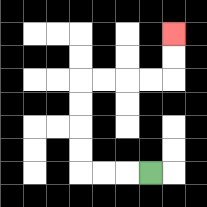{'start': '[6, 7]', 'end': '[7, 1]', 'path_directions': 'L,L,L,U,U,U,U,R,R,R,R,U,U', 'path_coordinates': '[[6, 7], [5, 7], [4, 7], [3, 7], [3, 6], [3, 5], [3, 4], [3, 3], [4, 3], [5, 3], [6, 3], [7, 3], [7, 2], [7, 1]]'}